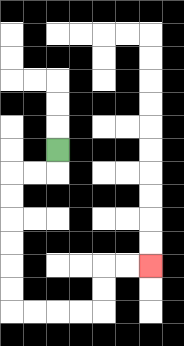{'start': '[2, 6]', 'end': '[6, 11]', 'path_directions': 'D,L,L,D,D,D,D,D,D,R,R,R,R,U,U,R,R', 'path_coordinates': '[[2, 6], [2, 7], [1, 7], [0, 7], [0, 8], [0, 9], [0, 10], [0, 11], [0, 12], [0, 13], [1, 13], [2, 13], [3, 13], [4, 13], [4, 12], [4, 11], [5, 11], [6, 11]]'}